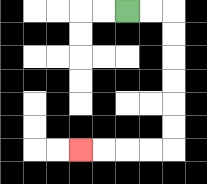{'start': '[5, 0]', 'end': '[3, 6]', 'path_directions': 'R,R,D,D,D,D,D,D,L,L,L,L', 'path_coordinates': '[[5, 0], [6, 0], [7, 0], [7, 1], [7, 2], [7, 3], [7, 4], [7, 5], [7, 6], [6, 6], [5, 6], [4, 6], [3, 6]]'}